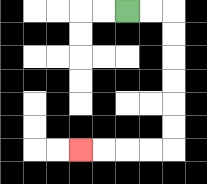{'start': '[5, 0]', 'end': '[3, 6]', 'path_directions': 'R,R,D,D,D,D,D,D,L,L,L,L', 'path_coordinates': '[[5, 0], [6, 0], [7, 0], [7, 1], [7, 2], [7, 3], [7, 4], [7, 5], [7, 6], [6, 6], [5, 6], [4, 6], [3, 6]]'}